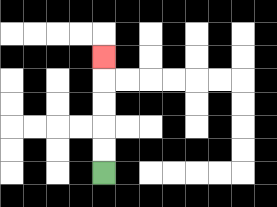{'start': '[4, 7]', 'end': '[4, 2]', 'path_directions': 'U,U,U,U,U', 'path_coordinates': '[[4, 7], [4, 6], [4, 5], [4, 4], [4, 3], [4, 2]]'}